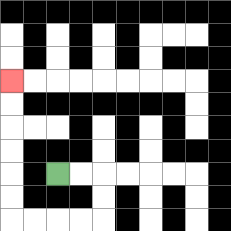{'start': '[2, 7]', 'end': '[0, 3]', 'path_directions': 'R,R,D,D,L,L,L,L,U,U,U,U,U,U', 'path_coordinates': '[[2, 7], [3, 7], [4, 7], [4, 8], [4, 9], [3, 9], [2, 9], [1, 9], [0, 9], [0, 8], [0, 7], [0, 6], [0, 5], [0, 4], [0, 3]]'}